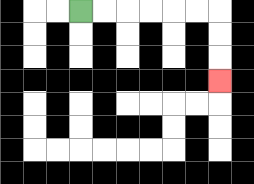{'start': '[3, 0]', 'end': '[9, 3]', 'path_directions': 'R,R,R,R,R,R,D,D,D', 'path_coordinates': '[[3, 0], [4, 0], [5, 0], [6, 0], [7, 0], [8, 0], [9, 0], [9, 1], [9, 2], [9, 3]]'}